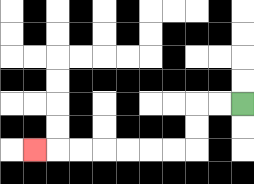{'start': '[10, 4]', 'end': '[1, 6]', 'path_directions': 'L,L,D,D,L,L,L,L,L,L,L', 'path_coordinates': '[[10, 4], [9, 4], [8, 4], [8, 5], [8, 6], [7, 6], [6, 6], [5, 6], [4, 6], [3, 6], [2, 6], [1, 6]]'}